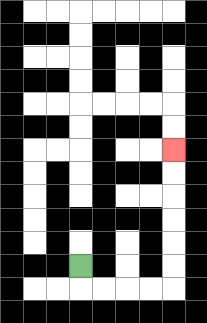{'start': '[3, 11]', 'end': '[7, 6]', 'path_directions': 'D,R,R,R,R,U,U,U,U,U,U', 'path_coordinates': '[[3, 11], [3, 12], [4, 12], [5, 12], [6, 12], [7, 12], [7, 11], [7, 10], [7, 9], [7, 8], [7, 7], [7, 6]]'}